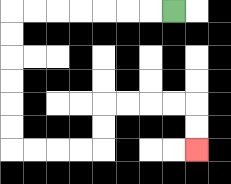{'start': '[7, 0]', 'end': '[8, 6]', 'path_directions': 'L,L,L,L,L,L,L,D,D,D,D,D,D,R,R,R,R,U,U,R,R,R,R,D,D', 'path_coordinates': '[[7, 0], [6, 0], [5, 0], [4, 0], [3, 0], [2, 0], [1, 0], [0, 0], [0, 1], [0, 2], [0, 3], [0, 4], [0, 5], [0, 6], [1, 6], [2, 6], [3, 6], [4, 6], [4, 5], [4, 4], [5, 4], [6, 4], [7, 4], [8, 4], [8, 5], [8, 6]]'}